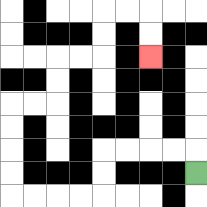{'start': '[8, 7]', 'end': '[6, 2]', 'path_directions': 'U,L,L,L,L,D,D,L,L,L,L,U,U,U,U,R,R,U,U,R,R,U,U,R,R,D,D', 'path_coordinates': '[[8, 7], [8, 6], [7, 6], [6, 6], [5, 6], [4, 6], [4, 7], [4, 8], [3, 8], [2, 8], [1, 8], [0, 8], [0, 7], [0, 6], [0, 5], [0, 4], [1, 4], [2, 4], [2, 3], [2, 2], [3, 2], [4, 2], [4, 1], [4, 0], [5, 0], [6, 0], [6, 1], [6, 2]]'}